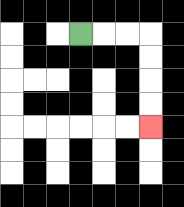{'start': '[3, 1]', 'end': '[6, 5]', 'path_directions': 'R,R,R,D,D,D,D', 'path_coordinates': '[[3, 1], [4, 1], [5, 1], [6, 1], [6, 2], [6, 3], [6, 4], [6, 5]]'}